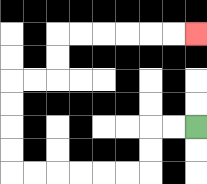{'start': '[8, 5]', 'end': '[8, 1]', 'path_directions': 'L,L,D,D,L,L,L,L,L,L,U,U,U,U,R,R,U,U,R,R,R,R,R,R', 'path_coordinates': '[[8, 5], [7, 5], [6, 5], [6, 6], [6, 7], [5, 7], [4, 7], [3, 7], [2, 7], [1, 7], [0, 7], [0, 6], [0, 5], [0, 4], [0, 3], [1, 3], [2, 3], [2, 2], [2, 1], [3, 1], [4, 1], [5, 1], [6, 1], [7, 1], [8, 1]]'}